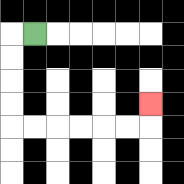{'start': '[1, 1]', 'end': '[6, 4]', 'path_directions': 'L,D,D,D,D,R,R,R,R,R,R,U', 'path_coordinates': '[[1, 1], [0, 1], [0, 2], [0, 3], [0, 4], [0, 5], [1, 5], [2, 5], [3, 5], [4, 5], [5, 5], [6, 5], [6, 4]]'}